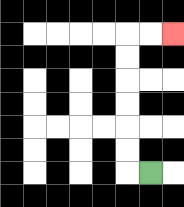{'start': '[6, 7]', 'end': '[7, 1]', 'path_directions': 'L,U,U,U,U,U,U,R,R', 'path_coordinates': '[[6, 7], [5, 7], [5, 6], [5, 5], [5, 4], [5, 3], [5, 2], [5, 1], [6, 1], [7, 1]]'}